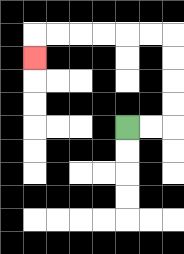{'start': '[5, 5]', 'end': '[1, 2]', 'path_directions': 'R,R,U,U,U,U,L,L,L,L,L,L,D', 'path_coordinates': '[[5, 5], [6, 5], [7, 5], [7, 4], [7, 3], [7, 2], [7, 1], [6, 1], [5, 1], [4, 1], [3, 1], [2, 1], [1, 1], [1, 2]]'}